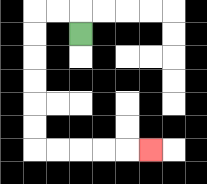{'start': '[3, 1]', 'end': '[6, 6]', 'path_directions': 'U,L,L,D,D,D,D,D,D,R,R,R,R,R', 'path_coordinates': '[[3, 1], [3, 0], [2, 0], [1, 0], [1, 1], [1, 2], [1, 3], [1, 4], [1, 5], [1, 6], [2, 6], [3, 6], [4, 6], [5, 6], [6, 6]]'}